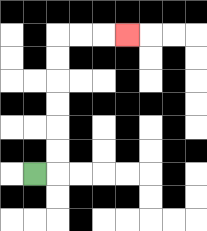{'start': '[1, 7]', 'end': '[5, 1]', 'path_directions': 'R,U,U,U,U,U,U,R,R,R', 'path_coordinates': '[[1, 7], [2, 7], [2, 6], [2, 5], [2, 4], [2, 3], [2, 2], [2, 1], [3, 1], [4, 1], [5, 1]]'}